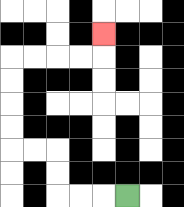{'start': '[5, 8]', 'end': '[4, 1]', 'path_directions': 'L,L,L,U,U,L,L,U,U,U,U,R,R,R,R,U', 'path_coordinates': '[[5, 8], [4, 8], [3, 8], [2, 8], [2, 7], [2, 6], [1, 6], [0, 6], [0, 5], [0, 4], [0, 3], [0, 2], [1, 2], [2, 2], [3, 2], [4, 2], [4, 1]]'}